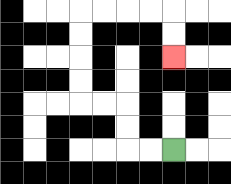{'start': '[7, 6]', 'end': '[7, 2]', 'path_directions': 'L,L,U,U,L,L,U,U,U,U,R,R,R,R,D,D', 'path_coordinates': '[[7, 6], [6, 6], [5, 6], [5, 5], [5, 4], [4, 4], [3, 4], [3, 3], [3, 2], [3, 1], [3, 0], [4, 0], [5, 0], [6, 0], [7, 0], [7, 1], [7, 2]]'}